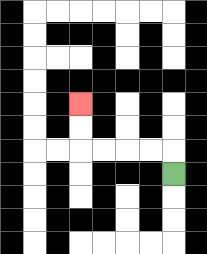{'start': '[7, 7]', 'end': '[3, 4]', 'path_directions': 'U,L,L,L,L,U,U', 'path_coordinates': '[[7, 7], [7, 6], [6, 6], [5, 6], [4, 6], [3, 6], [3, 5], [3, 4]]'}